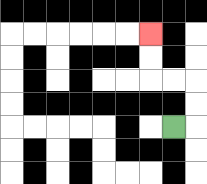{'start': '[7, 5]', 'end': '[6, 1]', 'path_directions': 'R,U,U,L,L,U,U', 'path_coordinates': '[[7, 5], [8, 5], [8, 4], [8, 3], [7, 3], [6, 3], [6, 2], [6, 1]]'}